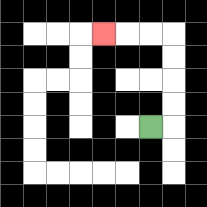{'start': '[6, 5]', 'end': '[4, 1]', 'path_directions': 'R,U,U,U,U,L,L,L', 'path_coordinates': '[[6, 5], [7, 5], [7, 4], [7, 3], [7, 2], [7, 1], [6, 1], [5, 1], [4, 1]]'}